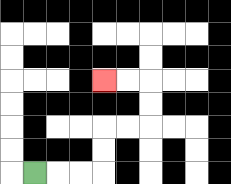{'start': '[1, 7]', 'end': '[4, 3]', 'path_directions': 'R,R,R,U,U,R,R,U,U,L,L', 'path_coordinates': '[[1, 7], [2, 7], [3, 7], [4, 7], [4, 6], [4, 5], [5, 5], [6, 5], [6, 4], [6, 3], [5, 3], [4, 3]]'}